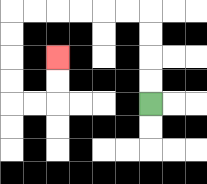{'start': '[6, 4]', 'end': '[2, 2]', 'path_directions': 'U,U,U,U,L,L,L,L,L,L,D,D,D,D,R,R,U,U', 'path_coordinates': '[[6, 4], [6, 3], [6, 2], [6, 1], [6, 0], [5, 0], [4, 0], [3, 0], [2, 0], [1, 0], [0, 0], [0, 1], [0, 2], [0, 3], [0, 4], [1, 4], [2, 4], [2, 3], [2, 2]]'}